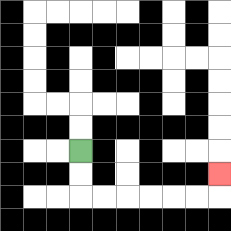{'start': '[3, 6]', 'end': '[9, 7]', 'path_directions': 'D,D,R,R,R,R,R,R,U', 'path_coordinates': '[[3, 6], [3, 7], [3, 8], [4, 8], [5, 8], [6, 8], [7, 8], [8, 8], [9, 8], [9, 7]]'}